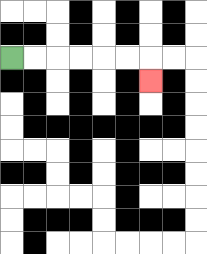{'start': '[0, 2]', 'end': '[6, 3]', 'path_directions': 'R,R,R,R,R,R,D', 'path_coordinates': '[[0, 2], [1, 2], [2, 2], [3, 2], [4, 2], [5, 2], [6, 2], [6, 3]]'}